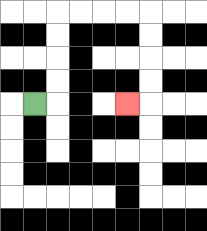{'start': '[1, 4]', 'end': '[5, 4]', 'path_directions': 'R,U,U,U,U,R,R,R,R,D,D,D,D,L', 'path_coordinates': '[[1, 4], [2, 4], [2, 3], [2, 2], [2, 1], [2, 0], [3, 0], [4, 0], [5, 0], [6, 0], [6, 1], [6, 2], [6, 3], [6, 4], [5, 4]]'}